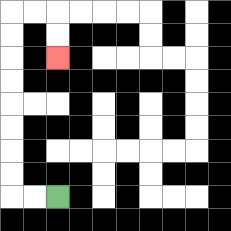{'start': '[2, 8]', 'end': '[2, 2]', 'path_directions': 'L,L,U,U,U,U,U,U,U,U,R,R,D,D', 'path_coordinates': '[[2, 8], [1, 8], [0, 8], [0, 7], [0, 6], [0, 5], [0, 4], [0, 3], [0, 2], [0, 1], [0, 0], [1, 0], [2, 0], [2, 1], [2, 2]]'}